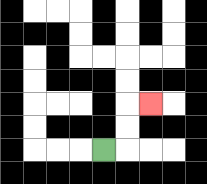{'start': '[4, 6]', 'end': '[6, 4]', 'path_directions': 'R,U,U,R', 'path_coordinates': '[[4, 6], [5, 6], [5, 5], [5, 4], [6, 4]]'}